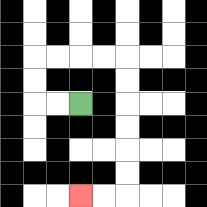{'start': '[3, 4]', 'end': '[3, 8]', 'path_directions': 'L,L,U,U,R,R,R,R,D,D,D,D,D,D,L,L', 'path_coordinates': '[[3, 4], [2, 4], [1, 4], [1, 3], [1, 2], [2, 2], [3, 2], [4, 2], [5, 2], [5, 3], [5, 4], [5, 5], [5, 6], [5, 7], [5, 8], [4, 8], [3, 8]]'}